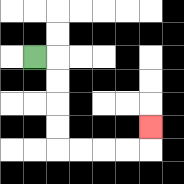{'start': '[1, 2]', 'end': '[6, 5]', 'path_directions': 'R,D,D,D,D,R,R,R,R,U', 'path_coordinates': '[[1, 2], [2, 2], [2, 3], [2, 4], [2, 5], [2, 6], [3, 6], [4, 6], [5, 6], [6, 6], [6, 5]]'}